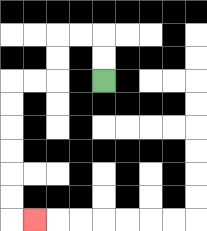{'start': '[4, 3]', 'end': '[1, 9]', 'path_directions': 'U,U,L,L,D,D,L,L,D,D,D,D,D,D,R', 'path_coordinates': '[[4, 3], [4, 2], [4, 1], [3, 1], [2, 1], [2, 2], [2, 3], [1, 3], [0, 3], [0, 4], [0, 5], [0, 6], [0, 7], [0, 8], [0, 9], [1, 9]]'}